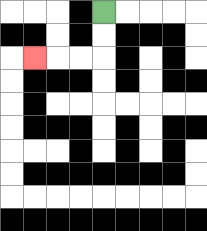{'start': '[4, 0]', 'end': '[1, 2]', 'path_directions': 'D,D,L,L,L', 'path_coordinates': '[[4, 0], [4, 1], [4, 2], [3, 2], [2, 2], [1, 2]]'}